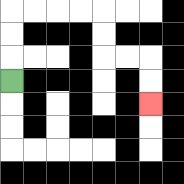{'start': '[0, 3]', 'end': '[6, 4]', 'path_directions': 'U,U,U,R,R,R,R,D,D,R,R,D,D', 'path_coordinates': '[[0, 3], [0, 2], [0, 1], [0, 0], [1, 0], [2, 0], [3, 0], [4, 0], [4, 1], [4, 2], [5, 2], [6, 2], [6, 3], [6, 4]]'}